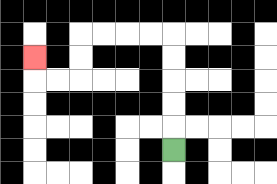{'start': '[7, 6]', 'end': '[1, 2]', 'path_directions': 'U,U,U,U,U,L,L,L,L,D,D,L,L,U', 'path_coordinates': '[[7, 6], [7, 5], [7, 4], [7, 3], [7, 2], [7, 1], [6, 1], [5, 1], [4, 1], [3, 1], [3, 2], [3, 3], [2, 3], [1, 3], [1, 2]]'}